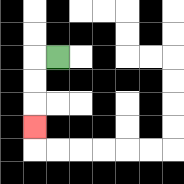{'start': '[2, 2]', 'end': '[1, 5]', 'path_directions': 'L,D,D,D', 'path_coordinates': '[[2, 2], [1, 2], [1, 3], [1, 4], [1, 5]]'}